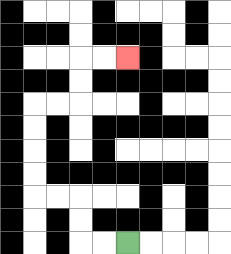{'start': '[5, 10]', 'end': '[5, 2]', 'path_directions': 'L,L,U,U,L,L,U,U,U,U,R,R,U,U,R,R', 'path_coordinates': '[[5, 10], [4, 10], [3, 10], [3, 9], [3, 8], [2, 8], [1, 8], [1, 7], [1, 6], [1, 5], [1, 4], [2, 4], [3, 4], [3, 3], [3, 2], [4, 2], [5, 2]]'}